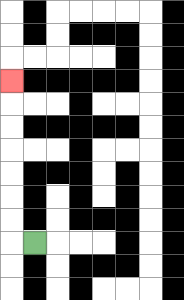{'start': '[1, 10]', 'end': '[0, 3]', 'path_directions': 'L,U,U,U,U,U,U,U', 'path_coordinates': '[[1, 10], [0, 10], [0, 9], [0, 8], [0, 7], [0, 6], [0, 5], [0, 4], [0, 3]]'}